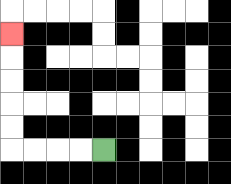{'start': '[4, 6]', 'end': '[0, 1]', 'path_directions': 'L,L,L,L,U,U,U,U,U', 'path_coordinates': '[[4, 6], [3, 6], [2, 6], [1, 6], [0, 6], [0, 5], [0, 4], [0, 3], [0, 2], [0, 1]]'}